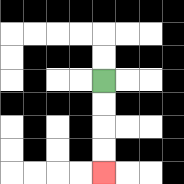{'start': '[4, 3]', 'end': '[4, 7]', 'path_directions': 'D,D,D,D', 'path_coordinates': '[[4, 3], [4, 4], [4, 5], [4, 6], [4, 7]]'}